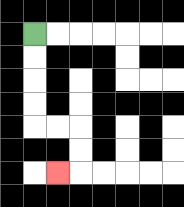{'start': '[1, 1]', 'end': '[2, 7]', 'path_directions': 'D,D,D,D,R,R,D,D,L', 'path_coordinates': '[[1, 1], [1, 2], [1, 3], [1, 4], [1, 5], [2, 5], [3, 5], [3, 6], [3, 7], [2, 7]]'}